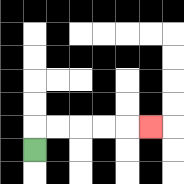{'start': '[1, 6]', 'end': '[6, 5]', 'path_directions': 'U,R,R,R,R,R', 'path_coordinates': '[[1, 6], [1, 5], [2, 5], [3, 5], [4, 5], [5, 5], [6, 5]]'}